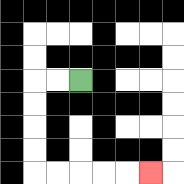{'start': '[3, 3]', 'end': '[6, 7]', 'path_directions': 'L,L,D,D,D,D,R,R,R,R,R', 'path_coordinates': '[[3, 3], [2, 3], [1, 3], [1, 4], [1, 5], [1, 6], [1, 7], [2, 7], [3, 7], [4, 7], [5, 7], [6, 7]]'}